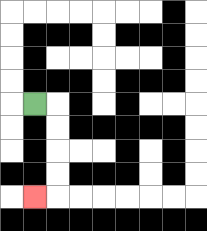{'start': '[1, 4]', 'end': '[1, 8]', 'path_directions': 'R,D,D,D,D,L', 'path_coordinates': '[[1, 4], [2, 4], [2, 5], [2, 6], [2, 7], [2, 8], [1, 8]]'}